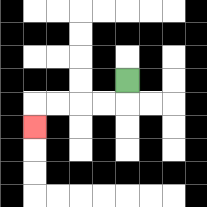{'start': '[5, 3]', 'end': '[1, 5]', 'path_directions': 'D,L,L,L,L,D', 'path_coordinates': '[[5, 3], [5, 4], [4, 4], [3, 4], [2, 4], [1, 4], [1, 5]]'}